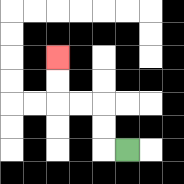{'start': '[5, 6]', 'end': '[2, 2]', 'path_directions': 'L,U,U,L,L,U,U', 'path_coordinates': '[[5, 6], [4, 6], [4, 5], [4, 4], [3, 4], [2, 4], [2, 3], [2, 2]]'}